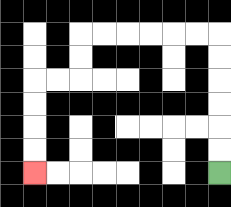{'start': '[9, 7]', 'end': '[1, 7]', 'path_directions': 'U,U,U,U,U,U,L,L,L,L,L,L,D,D,L,L,D,D,D,D', 'path_coordinates': '[[9, 7], [9, 6], [9, 5], [9, 4], [9, 3], [9, 2], [9, 1], [8, 1], [7, 1], [6, 1], [5, 1], [4, 1], [3, 1], [3, 2], [3, 3], [2, 3], [1, 3], [1, 4], [1, 5], [1, 6], [1, 7]]'}